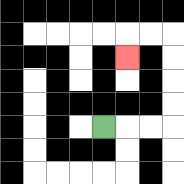{'start': '[4, 5]', 'end': '[5, 2]', 'path_directions': 'R,R,R,U,U,U,U,L,L,D', 'path_coordinates': '[[4, 5], [5, 5], [6, 5], [7, 5], [7, 4], [7, 3], [7, 2], [7, 1], [6, 1], [5, 1], [5, 2]]'}